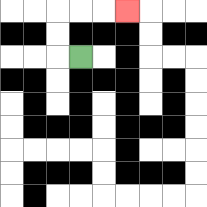{'start': '[3, 2]', 'end': '[5, 0]', 'path_directions': 'L,U,U,R,R,R', 'path_coordinates': '[[3, 2], [2, 2], [2, 1], [2, 0], [3, 0], [4, 0], [5, 0]]'}